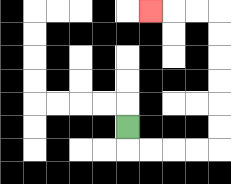{'start': '[5, 5]', 'end': '[6, 0]', 'path_directions': 'D,R,R,R,R,U,U,U,U,U,U,L,L,L', 'path_coordinates': '[[5, 5], [5, 6], [6, 6], [7, 6], [8, 6], [9, 6], [9, 5], [9, 4], [9, 3], [9, 2], [9, 1], [9, 0], [8, 0], [7, 0], [6, 0]]'}